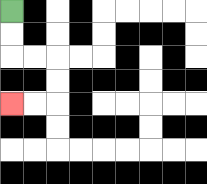{'start': '[0, 0]', 'end': '[0, 4]', 'path_directions': 'D,D,R,R,D,D,L,L', 'path_coordinates': '[[0, 0], [0, 1], [0, 2], [1, 2], [2, 2], [2, 3], [2, 4], [1, 4], [0, 4]]'}